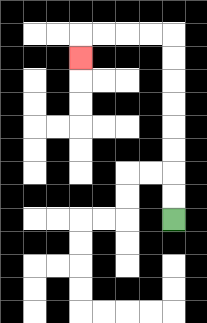{'start': '[7, 9]', 'end': '[3, 2]', 'path_directions': 'U,U,U,U,U,U,U,U,L,L,L,L,D', 'path_coordinates': '[[7, 9], [7, 8], [7, 7], [7, 6], [7, 5], [7, 4], [7, 3], [7, 2], [7, 1], [6, 1], [5, 1], [4, 1], [3, 1], [3, 2]]'}